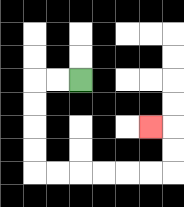{'start': '[3, 3]', 'end': '[6, 5]', 'path_directions': 'L,L,D,D,D,D,R,R,R,R,R,R,U,U,L', 'path_coordinates': '[[3, 3], [2, 3], [1, 3], [1, 4], [1, 5], [1, 6], [1, 7], [2, 7], [3, 7], [4, 7], [5, 7], [6, 7], [7, 7], [7, 6], [7, 5], [6, 5]]'}